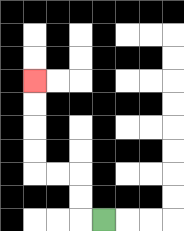{'start': '[4, 9]', 'end': '[1, 3]', 'path_directions': 'L,U,U,L,L,U,U,U,U', 'path_coordinates': '[[4, 9], [3, 9], [3, 8], [3, 7], [2, 7], [1, 7], [1, 6], [1, 5], [1, 4], [1, 3]]'}